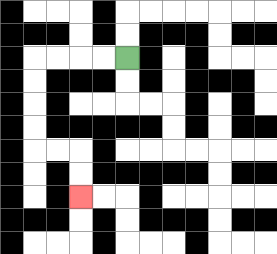{'start': '[5, 2]', 'end': '[3, 8]', 'path_directions': 'L,L,L,L,D,D,D,D,R,R,D,D', 'path_coordinates': '[[5, 2], [4, 2], [3, 2], [2, 2], [1, 2], [1, 3], [1, 4], [1, 5], [1, 6], [2, 6], [3, 6], [3, 7], [3, 8]]'}